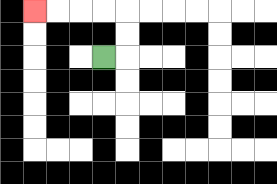{'start': '[4, 2]', 'end': '[1, 0]', 'path_directions': 'R,U,U,L,L,L,L', 'path_coordinates': '[[4, 2], [5, 2], [5, 1], [5, 0], [4, 0], [3, 0], [2, 0], [1, 0]]'}